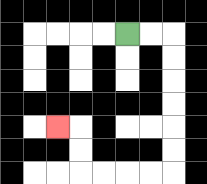{'start': '[5, 1]', 'end': '[2, 5]', 'path_directions': 'R,R,D,D,D,D,D,D,L,L,L,L,U,U,L', 'path_coordinates': '[[5, 1], [6, 1], [7, 1], [7, 2], [7, 3], [7, 4], [7, 5], [7, 6], [7, 7], [6, 7], [5, 7], [4, 7], [3, 7], [3, 6], [3, 5], [2, 5]]'}